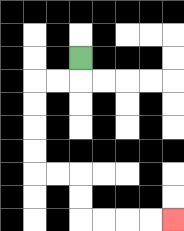{'start': '[3, 2]', 'end': '[7, 9]', 'path_directions': 'D,L,L,D,D,D,D,R,R,D,D,R,R,R,R', 'path_coordinates': '[[3, 2], [3, 3], [2, 3], [1, 3], [1, 4], [1, 5], [1, 6], [1, 7], [2, 7], [3, 7], [3, 8], [3, 9], [4, 9], [5, 9], [6, 9], [7, 9]]'}